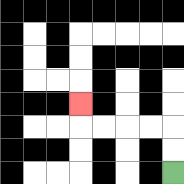{'start': '[7, 7]', 'end': '[3, 4]', 'path_directions': 'U,U,L,L,L,L,U', 'path_coordinates': '[[7, 7], [7, 6], [7, 5], [6, 5], [5, 5], [4, 5], [3, 5], [3, 4]]'}